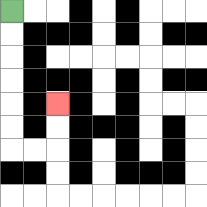{'start': '[0, 0]', 'end': '[2, 4]', 'path_directions': 'D,D,D,D,D,D,R,R,U,U', 'path_coordinates': '[[0, 0], [0, 1], [0, 2], [0, 3], [0, 4], [0, 5], [0, 6], [1, 6], [2, 6], [2, 5], [2, 4]]'}